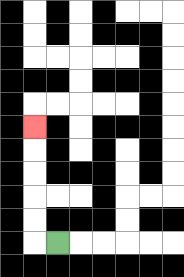{'start': '[2, 10]', 'end': '[1, 5]', 'path_directions': 'L,U,U,U,U,U', 'path_coordinates': '[[2, 10], [1, 10], [1, 9], [1, 8], [1, 7], [1, 6], [1, 5]]'}